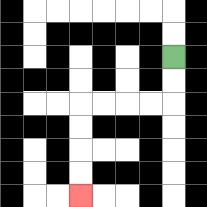{'start': '[7, 2]', 'end': '[3, 8]', 'path_directions': 'D,D,L,L,L,L,D,D,D,D', 'path_coordinates': '[[7, 2], [7, 3], [7, 4], [6, 4], [5, 4], [4, 4], [3, 4], [3, 5], [3, 6], [3, 7], [3, 8]]'}